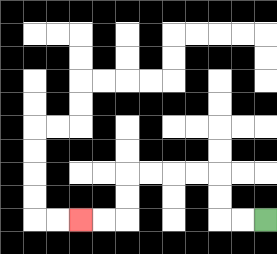{'start': '[11, 9]', 'end': '[3, 9]', 'path_directions': 'L,L,U,U,L,L,L,L,D,D,L,L', 'path_coordinates': '[[11, 9], [10, 9], [9, 9], [9, 8], [9, 7], [8, 7], [7, 7], [6, 7], [5, 7], [5, 8], [5, 9], [4, 9], [3, 9]]'}